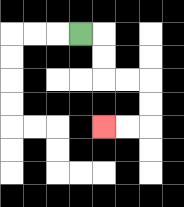{'start': '[3, 1]', 'end': '[4, 5]', 'path_directions': 'R,D,D,R,R,D,D,L,L', 'path_coordinates': '[[3, 1], [4, 1], [4, 2], [4, 3], [5, 3], [6, 3], [6, 4], [6, 5], [5, 5], [4, 5]]'}